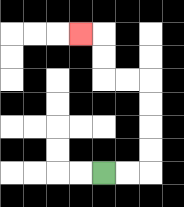{'start': '[4, 7]', 'end': '[3, 1]', 'path_directions': 'R,R,U,U,U,U,L,L,U,U,L', 'path_coordinates': '[[4, 7], [5, 7], [6, 7], [6, 6], [6, 5], [6, 4], [6, 3], [5, 3], [4, 3], [4, 2], [4, 1], [3, 1]]'}